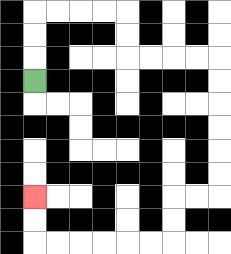{'start': '[1, 3]', 'end': '[1, 8]', 'path_directions': 'U,U,U,R,R,R,R,D,D,R,R,R,R,D,D,D,D,D,D,L,L,D,D,L,L,L,L,L,L,U,U', 'path_coordinates': '[[1, 3], [1, 2], [1, 1], [1, 0], [2, 0], [3, 0], [4, 0], [5, 0], [5, 1], [5, 2], [6, 2], [7, 2], [8, 2], [9, 2], [9, 3], [9, 4], [9, 5], [9, 6], [9, 7], [9, 8], [8, 8], [7, 8], [7, 9], [7, 10], [6, 10], [5, 10], [4, 10], [3, 10], [2, 10], [1, 10], [1, 9], [1, 8]]'}